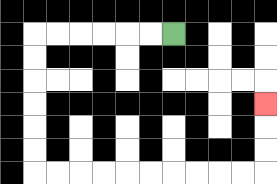{'start': '[7, 1]', 'end': '[11, 4]', 'path_directions': 'L,L,L,L,L,L,D,D,D,D,D,D,R,R,R,R,R,R,R,R,R,R,U,U,U', 'path_coordinates': '[[7, 1], [6, 1], [5, 1], [4, 1], [3, 1], [2, 1], [1, 1], [1, 2], [1, 3], [1, 4], [1, 5], [1, 6], [1, 7], [2, 7], [3, 7], [4, 7], [5, 7], [6, 7], [7, 7], [8, 7], [9, 7], [10, 7], [11, 7], [11, 6], [11, 5], [11, 4]]'}